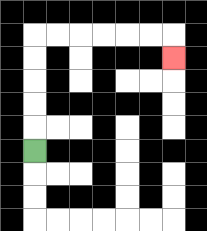{'start': '[1, 6]', 'end': '[7, 2]', 'path_directions': 'U,U,U,U,U,R,R,R,R,R,R,D', 'path_coordinates': '[[1, 6], [1, 5], [1, 4], [1, 3], [1, 2], [1, 1], [2, 1], [3, 1], [4, 1], [5, 1], [6, 1], [7, 1], [7, 2]]'}